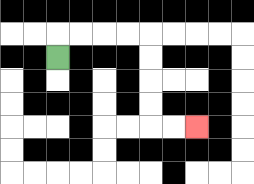{'start': '[2, 2]', 'end': '[8, 5]', 'path_directions': 'U,R,R,R,R,D,D,D,D,R,R', 'path_coordinates': '[[2, 2], [2, 1], [3, 1], [4, 1], [5, 1], [6, 1], [6, 2], [6, 3], [6, 4], [6, 5], [7, 5], [8, 5]]'}